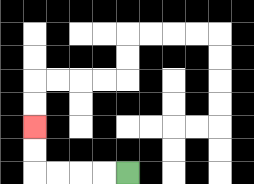{'start': '[5, 7]', 'end': '[1, 5]', 'path_directions': 'L,L,L,L,U,U', 'path_coordinates': '[[5, 7], [4, 7], [3, 7], [2, 7], [1, 7], [1, 6], [1, 5]]'}